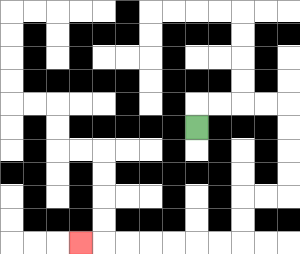{'start': '[8, 5]', 'end': '[3, 10]', 'path_directions': 'U,R,R,R,R,D,D,D,D,L,L,D,D,L,L,L,L,L,L,L', 'path_coordinates': '[[8, 5], [8, 4], [9, 4], [10, 4], [11, 4], [12, 4], [12, 5], [12, 6], [12, 7], [12, 8], [11, 8], [10, 8], [10, 9], [10, 10], [9, 10], [8, 10], [7, 10], [6, 10], [5, 10], [4, 10], [3, 10]]'}